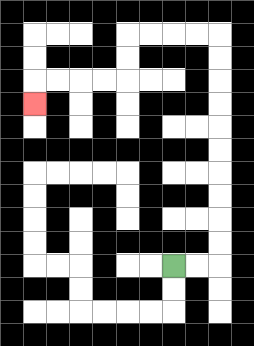{'start': '[7, 11]', 'end': '[1, 4]', 'path_directions': 'R,R,U,U,U,U,U,U,U,U,U,U,L,L,L,L,D,D,L,L,L,L,D', 'path_coordinates': '[[7, 11], [8, 11], [9, 11], [9, 10], [9, 9], [9, 8], [9, 7], [9, 6], [9, 5], [9, 4], [9, 3], [9, 2], [9, 1], [8, 1], [7, 1], [6, 1], [5, 1], [5, 2], [5, 3], [4, 3], [3, 3], [2, 3], [1, 3], [1, 4]]'}